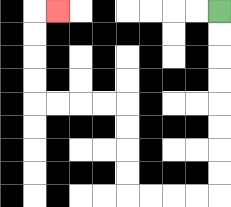{'start': '[9, 0]', 'end': '[2, 0]', 'path_directions': 'D,D,D,D,D,D,D,D,L,L,L,L,U,U,U,U,L,L,L,L,U,U,U,U,R', 'path_coordinates': '[[9, 0], [9, 1], [9, 2], [9, 3], [9, 4], [9, 5], [9, 6], [9, 7], [9, 8], [8, 8], [7, 8], [6, 8], [5, 8], [5, 7], [5, 6], [5, 5], [5, 4], [4, 4], [3, 4], [2, 4], [1, 4], [1, 3], [1, 2], [1, 1], [1, 0], [2, 0]]'}